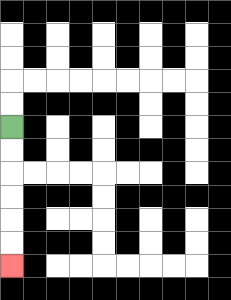{'start': '[0, 5]', 'end': '[0, 11]', 'path_directions': 'D,D,D,D,D,D', 'path_coordinates': '[[0, 5], [0, 6], [0, 7], [0, 8], [0, 9], [0, 10], [0, 11]]'}